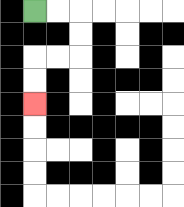{'start': '[1, 0]', 'end': '[1, 4]', 'path_directions': 'R,R,D,D,L,L,D,D', 'path_coordinates': '[[1, 0], [2, 0], [3, 0], [3, 1], [3, 2], [2, 2], [1, 2], [1, 3], [1, 4]]'}